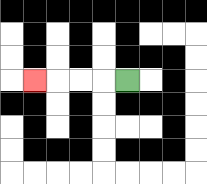{'start': '[5, 3]', 'end': '[1, 3]', 'path_directions': 'L,L,L,L', 'path_coordinates': '[[5, 3], [4, 3], [3, 3], [2, 3], [1, 3]]'}